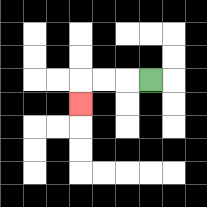{'start': '[6, 3]', 'end': '[3, 4]', 'path_directions': 'L,L,L,D', 'path_coordinates': '[[6, 3], [5, 3], [4, 3], [3, 3], [3, 4]]'}